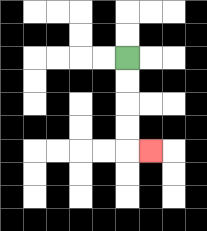{'start': '[5, 2]', 'end': '[6, 6]', 'path_directions': 'D,D,D,D,R', 'path_coordinates': '[[5, 2], [5, 3], [5, 4], [5, 5], [5, 6], [6, 6]]'}